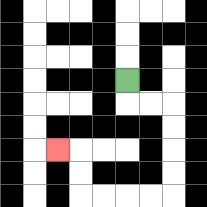{'start': '[5, 3]', 'end': '[2, 6]', 'path_directions': 'D,R,R,D,D,D,D,L,L,L,L,U,U,L', 'path_coordinates': '[[5, 3], [5, 4], [6, 4], [7, 4], [7, 5], [7, 6], [7, 7], [7, 8], [6, 8], [5, 8], [4, 8], [3, 8], [3, 7], [3, 6], [2, 6]]'}